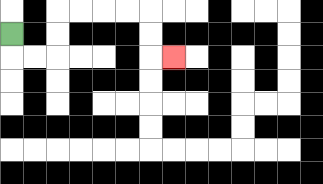{'start': '[0, 1]', 'end': '[7, 2]', 'path_directions': 'D,R,R,U,U,R,R,R,R,D,D,R', 'path_coordinates': '[[0, 1], [0, 2], [1, 2], [2, 2], [2, 1], [2, 0], [3, 0], [4, 0], [5, 0], [6, 0], [6, 1], [6, 2], [7, 2]]'}